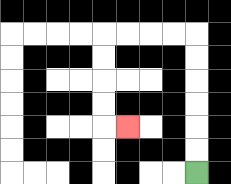{'start': '[8, 7]', 'end': '[5, 5]', 'path_directions': 'U,U,U,U,U,U,L,L,L,L,D,D,D,D,R', 'path_coordinates': '[[8, 7], [8, 6], [8, 5], [8, 4], [8, 3], [8, 2], [8, 1], [7, 1], [6, 1], [5, 1], [4, 1], [4, 2], [4, 3], [4, 4], [4, 5], [5, 5]]'}